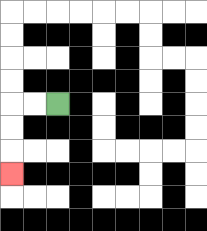{'start': '[2, 4]', 'end': '[0, 7]', 'path_directions': 'L,L,D,D,D', 'path_coordinates': '[[2, 4], [1, 4], [0, 4], [0, 5], [0, 6], [0, 7]]'}